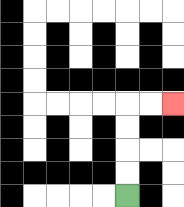{'start': '[5, 8]', 'end': '[7, 4]', 'path_directions': 'U,U,U,U,R,R', 'path_coordinates': '[[5, 8], [5, 7], [5, 6], [5, 5], [5, 4], [6, 4], [7, 4]]'}